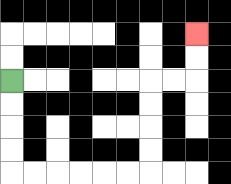{'start': '[0, 3]', 'end': '[8, 1]', 'path_directions': 'D,D,D,D,R,R,R,R,R,R,U,U,U,U,R,R,U,U', 'path_coordinates': '[[0, 3], [0, 4], [0, 5], [0, 6], [0, 7], [1, 7], [2, 7], [3, 7], [4, 7], [5, 7], [6, 7], [6, 6], [6, 5], [6, 4], [6, 3], [7, 3], [8, 3], [8, 2], [8, 1]]'}